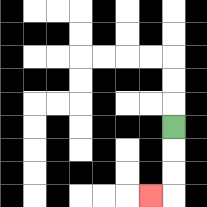{'start': '[7, 5]', 'end': '[6, 8]', 'path_directions': 'D,D,D,L', 'path_coordinates': '[[7, 5], [7, 6], [7, 7], [7, 8], [6, 8]]'}